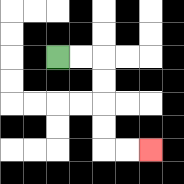{'start': '[2, 2]', 'end': '[6, 6]', 'path_directions': 'R,R,D,D,D,D,R,R', 'path_coordinates': '[[2, 2], [3, 2], [4, 2], [4, 3], [4, 4], [4, 5], [4, 6], [5, 6], [6, 6]]'}